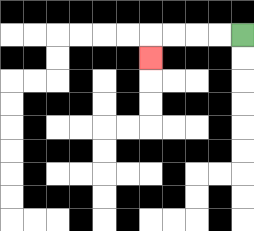{'start': '[10, 1]', 'end': '[6, 2]', 'path_directions': 'L,L,L,L,D', 'path_coordinates': '[[10, 1], [9, 1], [8, 1], [7, 1], [6, 1], [6, 2]]'}